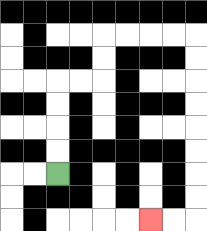{'start': '[2, 7]', 'end': '[6, 9]', 'path_directions': 'U,U,U,U,R,R,U,U,R,R,R,R,D,D,D,D,D,D,D,D,L,L', 'path_coordinates': '[[2, 7], [2, 6], [2, 5], [2, 4], [2, 3], [3, 3], [4, 3], [4, 2], [4, 1], [5, 1], [6, 1], [7, 1], [8, 1], [8, 2], [8, 3], [8, 4], [8, 5], [8, 6], [8, 7], [8, 8], [8, 9], [7, 9], [6, 9]]'}